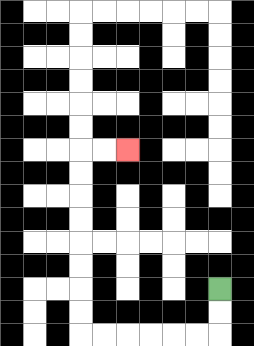{'start': '[9, 12]', 'end': '[5, 6]', 'path_directions': 'D,D,L,L,L,L,L,L,U,U,U,U,U,U,U,U,R,R', 'path_coordinates': '[[9, 12], [9, 13], [9, 14], [8, 14], [7, 14], [6, 14], [5, 14], [4, 14], [3, 14], [3, 13], [3, 12], [3, 11], [3, 10], [3, 9], [3, 8], [3, 7], [3, 6], [4, 6], [5, 6]]'}